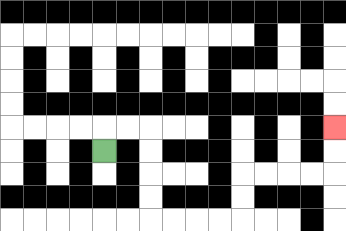{'start': '[4, 6]', 'end': '[14, 5]', 'path_directions': 'U,R,R,D,D,D,D,R,R,R,R,U,U,R,R,R,R,U,U', 'path_coordinates': '[[4, 6], [4, 5], [5, 5], [6, 5], [6, 6], [6, 7], [6, 8], [6, 9], [7, 9], [8, 9], [9, 9], [10, 9], [10, 8], [10, 7], [11, 7], [12, 7], [13, 7], [14, 7], [14, 6], [14, 5]]'}